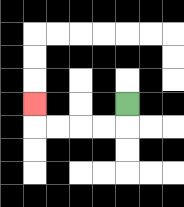{'start': '[5, 4]', 'end': '[1, 4]', 'path_directions': 'D,L,L,L,L,U', 'path_coordinates': '[[5, 4], [5, 5], [4, 5], [3, 5], [2, 5], [1, 5], [1, 4]]'}